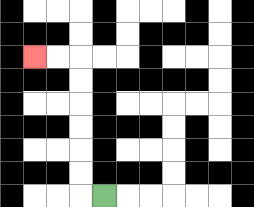{'start': '[4, 8]', 'end': '[1, 2]', 'path_directions': 'L,U,U,U,U,U,U,L,L', 'path_coordinates': '[[4, 8], [3, 8], [3, 7], [3, 6], [3, 5], [3, 4], [3, 3], [3, 2], [2, 2], [1, 2]]'}